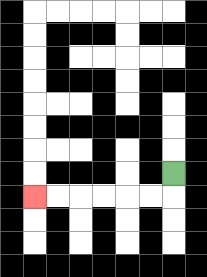{'start': '[7, 7]', 'end': '[1, 8]', 'path_directions': 'D,L,L,L,L,L,L', 'path_coordinates': '[[7, 7], [7, 8], [6, 8], [5, 8], [4, 8], [3, 8], [2, 8], [1, 8]]'}